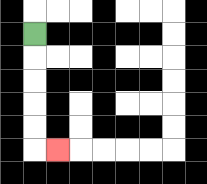{'start': '[1, 1]', 'end': '[2, 6]', 'path_directions': 'D,D,D,D,D,R', 'path_coordinates': '[[1, 1], [1, 2], [1, 3], [1, 4], [1, 5], [1, 6], [2, 6]]'}